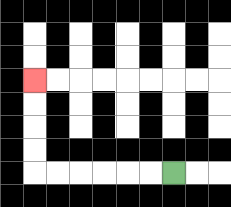{'start': '[7, 7]', 'end': '[1, 3]', 'path_directions': 'L,L,L,L,L,L,U,U,U,U', 'path_coordinates': '[[7, 7], [6, 7], [5, 7], [4, 7], [3, 7], [2, 7], [1, 7], [1, 6], [1, 5], [1, 4], [1, 3]]'}